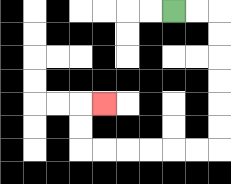{'start': '[7, 0]', 'end': '[4, 4]', 'path_directions': 'R,R,D,D,D,D,D,D,L,L,L,L,L,L,U,U,R', 'path_coordinates': '[[7, 0], [8, 0], [9, 0], [9, 1], [9, 2], [9, 3], [9, 4], [9, 5], [9, 6], [8, 6], [7, 6], [6, 6], [5, 6], [4, 6], [3, 6], [3, 5], [3, 4], [4, 4]]'}